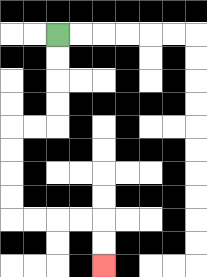{'start': '[2, 1]', 'end': '[4, 11]', 'path_directions': 'D,D,D,D,L,L,D,D,D,D,R,R,R,R,D,D', 'path_coordinates': '[[2, 1], [2, 2], [2, 3], [2, 4], [2, 5], [1, 5], [0, 5], [0, 6], [0, 7], [0, 8], [0, 9], [1, 9], [2, 9], [3, 9], [4, 9], [4, 10], [4, 11]]'}